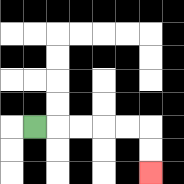{'start': '[1, 5]', 'end': '[6, 7]', 'path_directions': 'R,R,R,R,R,D,D', 'path_coordinates': '[[1, 5], [2, 5], [3, 5], [4, 5], [5, 5], [6, 5], [6, 6], [6, 7]]'}